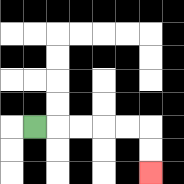{'start': '[1, 5]', 'end': '[6, 7]', 'path_directions': 'R,R,R,R,R,D,D', 'path_coordinates': '[[1, 5], [2, 5], [3, 5], [4, 5], [5, 5], [6, 5], [6, 6], [6, 7]]'}